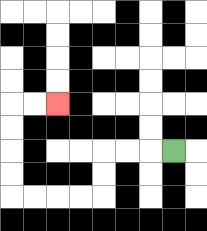{'start': '[7, 6]', 'end': '[2, 4]', 'path_directions': 'L,L,L,D,D,L,L,L,L,U,U,U,U,R,R', 'path_coordinates': '[[7, 6], [6, 6], [5, 6], [4, 6], [4, 7], [4, 8], [3, 8], [2, 8], [1, 8], [0, 8], [0, 7], [0, 6], [0, 5], [0, 4], [1, 4], [2, 4]]'}